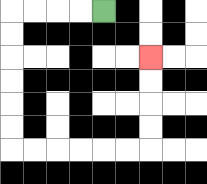{'start': '[4, 0]', 'end': '[6, 2]', 'path_directions': 'L,L,L,L,D,D,D,D,D,D,R,R,R,R,R,R,U,U,U,U', 'path_coordinates': '[[4, 0], [3, 0], [2, 0], [1, 0], [0, 0], [0, 1], [0, 2], [0, 3], [0, 4], [0, 5], [0, 6], [1, 6], [2, 6], [3, 6], [4, 6], [5, 6], [6, 6], [6, 5], [6, 4], [6, 3], [6, 2]]'}